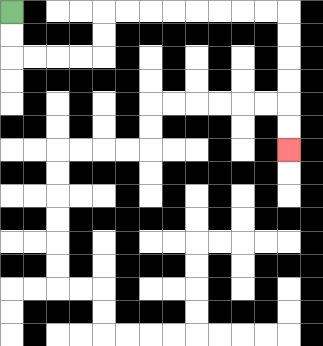{'start': '[0, 0]', 'end': '[12, 6]', 'path_directions': 'D,D,R,R,R,R,U,U,R,R,R,R,R,R,R,R,D,D,D,D,D,D', 'path_coordinates': '[[0, 0], [0, 1], [0, 2], [1, 2], [2, 2], [3, 2], [4, 2], [4, 1], [4, 0], [5, 0], [6, 0], [7, 0], [8, 0], [9, 0], [10, 0], [11, 0], [12, 0], [12, 1], [12, 2], [12, 3], [12, 4], [12, 5], [12, 6]]'}